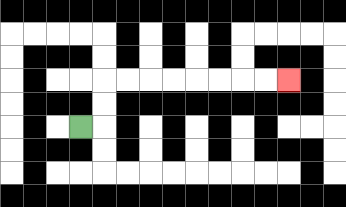{'start': '[3, 5]', 'end': '[12, 3]', 'path_directions': 'R,U,U,R,R,R,R,R,R,R,R', 'path_coordinates': '[[3, 5], [4, 5], [4, 4], [4, 3], [5, 3], [6, 3], [7, 3], [8, 3], [9, 3], [10, 3], [11, 3], [12, 3]]'}